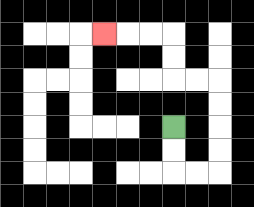{'start': '[7, 5]', 'end': '[4, 1]', 'path_directions': 'D,D,R,R,U,U,U,U,L,L,U,U,L,L,L', 'path_coordinates': '[[7, 5], [7, 6], [7, 7], [8, 7], [9, 7], [9, 6], [9, 5], [9, 4], [9, 3], [8, 3], [7, 3], [7, 2], [7, 1], [6, 1], [5, 1], [4, 1]]'}